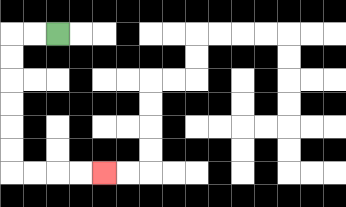{'start': '[2, 1]', 'end': '[4, 7]', 'path_directions': 'L,L,D,D,D,D,D,D,R,R,R,R', 'path_coordinates': '[[2, 1], [1, 1], [0, 1], [0, 2], [0, 3], [0, 4], [0, 5], [0, 6], [0, 7], [1, 7], [2, 7], [3, 7], [4, 7]]'}